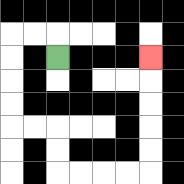{'start': '[2, 2]', 'end': '[6, 2]', 'path_directions': 'U,L,L,D,D,D,D,R,R,D,D,R,R,R,R,U,U,U,U,U', 'path_coordinates': '[[2, 2], [2, 1], [1, 1], [0, 1], [0, 2], [0, 3], [0, 4], [0, 5], [1, 5], [2, 5], [2, 6], [2, 7], [3, 7], [4, 7], [5, 7], [6, 7], [6, 6], [6, 5], [6, 4], [6, 3], [6, 2]]'}